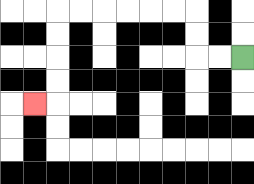{'start': '[10, 2]', 'end': '[1, 4]', 'path_directions': 'L,L,U,U,L,L,L,L,L,L,D,D,D,D,L', 'path_coordinates': '[[10, 2], [9, 2], [8, 2], [8, 1], [8, 0], [7, 0], [6, 0], [5, 0], [4, 0], [3, 0], [2, 0], [2, 1], [2, 2], [2, 3], [2, 4], [1, 4]]'}